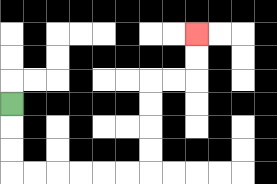{'start': '[0, 4]', 'end': '[8, 1]', 'path_directions': 'D,D,D,R,R,R,R,R,R,U,U,U,U,R,R,U,U', 'path_coordinates': '[[0, 4], [0, 5], [0, 6], [0, 7], [1, 7], [2, 7], [3, 7], [4, 7], [5, 7], [6, 7], [6, 6], [6, 5], [6, 4], [6, 3], [7, 3], [8, 3], [8, 2], [8, 1]]'}